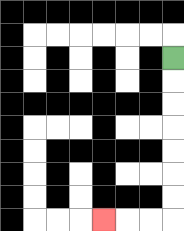{'start': '[7, 2]', 'end': '[4, 9]', 'path_directions': 'D,D,D,D,D,D,D,L,L,L', 'path_coordinates': '[[7, 2], [7, 3], [7, 4], [7, 5], [7, 6], [7, 7], [7, 8], [7, 9], [6, 9], [5, 9], [4, 9]]'}